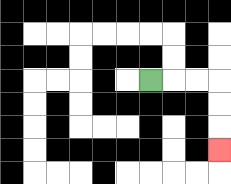{'start': '[6, 3]', 'end': '[9, 6]', 'path_directions': 'R,R,R,D,D,D', 'path_coordinates': '[[6, 3], [7, 3], [8, 3], [9, 3], [9, 4], [9, 5], [9, 6]]'}